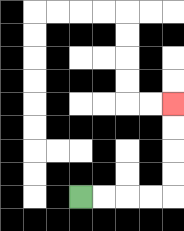{'start': '[3, 8]', 'end': '[7, 4]', 'path_directions': 'R,R,R,R,U,U,U,U', 'path_coordinates': '[[3, 8], [4, 8], [5, 8], [6, 8], [7, 8], [7, 7], [7, 6], [7, 5], [7, 4]]'}